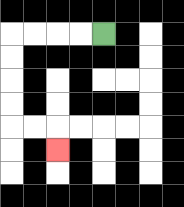{'start': '[4, 1]', 'end': '[2, 6]', 'path_directions': 'L,L,L,L,D,D,D,D,R,R,D', 'path_coordinates': '[[4, 1], [3, 1], [2, 1], [1, 1], [0, 1], [0, 2], [0, 3], [0, 4], [0, 5], [1, 5], [2, 5], [2, 6]]'}